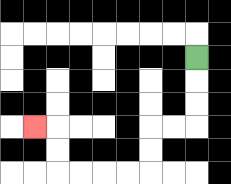{'start': '[8, 2]', 'end': '[1, 5]', 'path_directions': 'D,D,D,L,L,D,D,L,L,L,L,U,U,L', 'path_coordinates': '[[8, 2], [8, 3], [8, 4], [8, 5], [7, 5], [6, 5], [6, 6], [6, 7], [5, 7], [4, 7], [3, 7], [2, 7], [2, 6], [2, 5], [1, 5]]'}